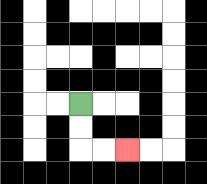{'start': '[3, 4]', 'end': '[5, 6]', 'path_directions': 'D,D,R,R', 'path_coordinates': '[[3, 4], [3, 5], [3, 6], [4, 6], [5, 6]]'}